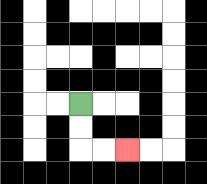{'start': '[3, 4]', 'end': '[5, 6]', 'path_directions': 'D,D,R,R', 'path_coordinates': '[[3, 4], [3, 5], [3, 6], [4, 6], [5, 6]]'}